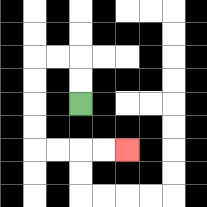{'start': '[3, 4]', 'end': '[5, 6]', 'path_directions': 'U,U,L,L,D,D,D,D,R,R,R,R', 'path_coordinates': '[[3, 4], [3, 3], [3, 2], [2, 2], [1, 2], [1, 3], [1, 4], [1, 5], [1, 6], [2, 6], [3, 6], [4, 6], [5, 6]]'}